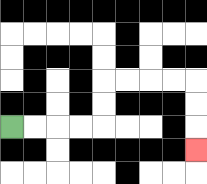{'start': '[0, 5]', 'end': '[8, 6]', 'path_directions': 'R,R,R,R,U,U,R,R,R,R,D,D,D', 'path_coordinates': '[[0, 5], [1, 5], [2, 5], [3, 5], [4, 5], [4, 4], [4, 3], [5, 3], [6, 3], [7, 3], [8, 3], [8, 4], [8, 5], [8, 6]]'}